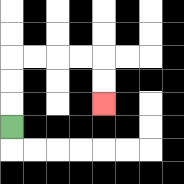{'start': '[0, 5]', 'end': '[4, 4]', 'path_directions': 'U,U,U,R,R,R,R,D,D', 'path_coordinates': '[[0, 5], [0, 4], [0, 3], [0, 2], [1, 2], [2, 2], [3, 2], [4, 2], [4, 3], [4, 4]]'}